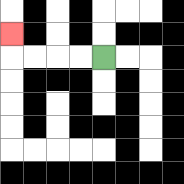{'start': '[4, 2]', 'end': '[0, 1]', 'path_directions': 'L,L,L,L,U', 'path_coordinates': '[[4, 2], [3, 2], [2, 2], [1, 2], [0, 2], [0, 1]]'}